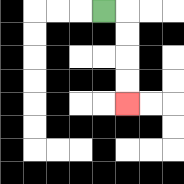{'start': '[4, 0]', 'end': '[5, 4]', 'path_directions': 'R,D,D,D,D', 'path_coordinates': '[[4, 0], [5, 0], [5, 1], [5, 2], [5, 3], [5, 4]]'}